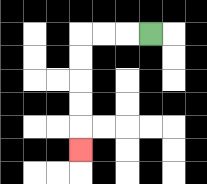{'start': '[6, 1]', 'end': '[3, 6]', 'path_directions': 'L,L,L,D,D,D,D,D', 'path_coordinates': '[[6, 1], [5, 1], [4, 1], [3, 1], [3, 2], [3, 3], [3, 4], [3, 5], [3, 6]]'}